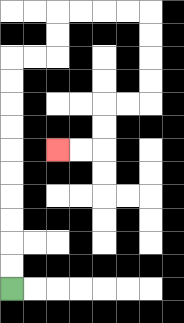{'start': '[0, 12]', 'end': '[2, 6]', 'path_directions': 'U,U,U,U,U,U,U,U,U,U,R,R,U,U,R,R,R,R,D,D,D,D,L,L,D,D,L,L', 'path_coordinates': '[[0, 12], [0, 11], [0, 10], [0, 9], [0, 8], [0, 7], [0, 6], [0, 5], [0, 4], [0, 3], [0, 2], [1, 2], [2, 2], [2, 1], [2, 0], [3, 0], [4, 0], [5, 0], [6, 0], [6, 1], [6, 2], [6, 3], [6, 4], [5, 4], [4, 4], [4, 5], [4, 6], [3, 6], [2, 6]]'}